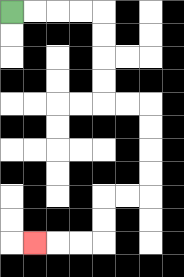{'start': '[0, 0]', 'end': '[1, 10]', 'path_directions': 'R,R,R,R,D,D,D,D,R,R,D,D,D,D,L,L,D,D,L,L,L', 'path_coordinates': '[[0, 0], [1, 0], [2, 0], [3, 0], [4, 0], [4, 1], [4, 2], [4, 3], [4, 4], [5, 4], [6, 4], [6, 5], [6, 6], [6, 7], [6, 8], [5, 8], [4, 8], [4, 9], [4, 10], [3, 10], [2, 10], [1, 10]]'}